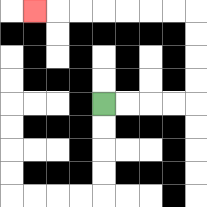{'start': '[4, 4]', 'end': '[1, 0]', 'path_directions': 'R,R,R,R,U,U,U,U,L,L,L,L,L,L,L', 'path_coordinates': '[[4, 4], [5, 4], [6, 4], [7, 4], [8, 4], [8, 3], [8, 2], [8, 1], [8, 0], [7, 0], [6, 0], [5, 0], [4, 0], [3, 0], [2, 0], [1, 0]]'}